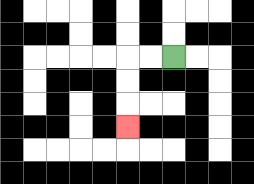{'start': '[7, 2]', 'end': '[5, 5]', 'path_directions': 'L,L,D,D,D', 'path_coordinates': '[[7, 2], [6, 2], [5, 2], [5, 3], [5, 4], [5, 5]]'}